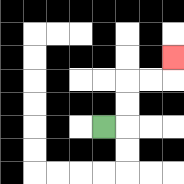{'start': '[4, 5]', 'end': '[7, 2]', 'path_directions': 'R,U,U,R,R,U', 'path_coordinates': '[[4, 5], [5, 5], [5, 4], [5, 3], [6, 3], [7, 3], [7, 2]]'}